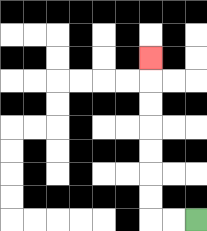{'start': '[8, 9]', 'end': '[6, 2]', 'path_directions': 'L,L,U,U,U,U,U,U,U', 'path_coordinates': '[[8, 9], [7, 9], [6, 9], [6, 8], [6, 7], [6, 6], [6, 5], [6, 4], [6, 3], [6, 2]]'}